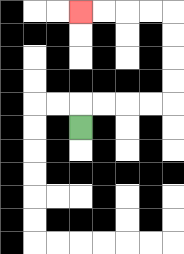{'start': '[3, 5]', 'end': '[3, 0]', 'path_directions': 'U,R,R,R,R,U,U,U,U,L,L,L,L', 'path_coordinates': '[[3, 5], [3, 4], [4, 4], [5, 4], [6, 4], [7, 4], [7, 3], [7, 2], [7, 1], [7, 0], [6, 0], [5, 0], [4, 0], [3, 0]]'}